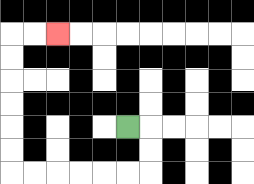{'start': '[5, 5]', 'end': '[2, 1]', 'path_directions': 'R,D,D,L,L,L,L,L,L,U,U,U,U,U,U,R,R', 'path_coordinates': '[[5, 5], [6, 5], [6, 6], [6, 7], [5, 7], [4, 7], [3, 7], [2, 7], [1, 7], [0, 7], [0, 6], [0, 5], [0, 4], [0, 3], [0, 2], [0, 1], [1, 1], [2, 1]]'}